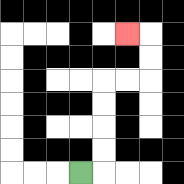{'start': '[3, 7]', 'end': '[5, 1]', 'path_directions': 'R,U,U,U,U,R,R,U,U,L', 'path_coordinates': '[[3, 7], [4, 7], [4, 6], [4, 5], [4, 4], [4, 3], [5, 3], [6, 3], [6, 2], [6, 1], [5, 1]]'}